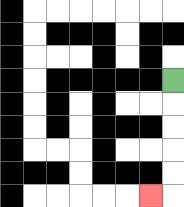{'start': '[7, 3]', 'end': '[6, 8]', 'path_directions': 'D,D,D,D,D,L', 'path_coordinates': '[[7, 3], [7, 4], [7, 5], [7, 6], [7, 7], [7, 8], [6, 8]]'}